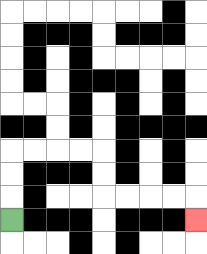{'start': '[0, 9]', 'end': '[8, 9]', 'path_directions': 'U,U,U,R,R,R,R,D,D,R,R,R,R,D', 'path_coordinates': '[[0, 9], [0, 8], [0, 7], [0, 6], [1, 6], [2, 6], [3, 6], [4, 6], [4, 7], [4, 8], [5, 8], [6, 8], [7, 8], [8, 8], [8, 9]]'}